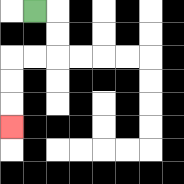{'start': '[1, 0]', 'end': '[0, 5]', 'path_directions': 'R,D,D,L,L,D,D,D', 'path_coordinates': '[[1, 0], [2, 0], [2, 1], [2, 2], [1, 2], [0, 2], [0, 3], [0, 4], [0, 5]]'}